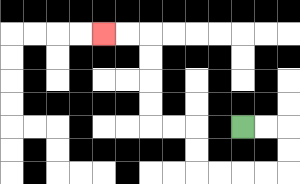{'start': '[10, 5]', 'end': '[4, 1]', 'path_directions': 'R,R,D,D,L,L,L,L,U,U,L,L,U,U,U,U,L,L', 'path_coordinates': '[[10, 5], [11, 5], [12, 5], [12, 6], [12, 7], [11, 7], [10, 7], [9, 7], [8, 7], [8, 6], [8, 5], [7, 5], [6, 5], [6, 4], [6, 3], [6, 2], [6, 1], [5, 1], [4, 1]]'}